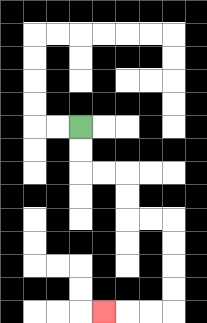{'start': '[3, 5]', 'end': '[4, 13]', 'path_directions': 'D,D,R,R,D,D,R,R,D,D,D,D,L,L,L', 'path_coordinates': '[[3, 5], [3, 6], [3, 7], [4, 7], [5, 7], [5, 8], [5, 9], [6, 9], [7, 9], [7, 10], [7, 11], [7, 12], [7, 13], [6, 13], [5, 13], [4, 13]]'}